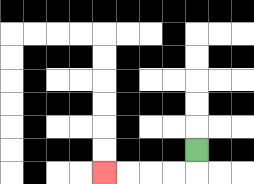{'start': '[8, 6]', 'end': '[4, 7]', 'path_directions': 'D,L,L,L,L', 'path_coordinates': '[[8, 6], [8, 7], [7, 7], [6, 7], [5, 7], [4, 7]]'}